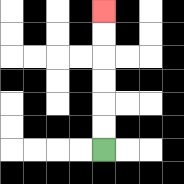{'start': '[4, 6]', 'end': '[4, 0]', 'path_directions': 'U,U,U,U,U,U', 'path_coordinates': '[[4, 6], [4, 5], [4, 4], [4, 3], [4, 2], [4, 1], [4, 0]]'}